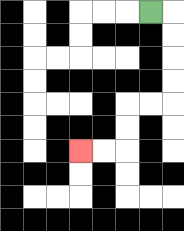{'start': '[6, 0]', 'end': '[3, 6]', 'path_directions': 'R,D,D,D,D,L,L,D,D,L,L', 'path_coordinates': '[[6, 0], [7, 0], [7, 1], [7, 2], [7, 3], [7, 4], [6, 4], [5, 4], [5, 5], [5, 6], [4, 6], [3, 6]]'}